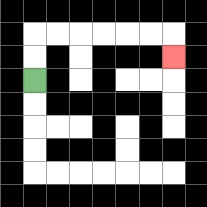{'start': '[1, 3]', 'end': '[7, 2]', 'path_directions': 'U,U,R,R,R,R,R,R,D', 'path_coordinates': '[[1, 3], [1, 2], [1, 1], [2, 1], [3, 1], [4, 1], [5, 1], [6, 1], [7, 1], [7, 2]]'}